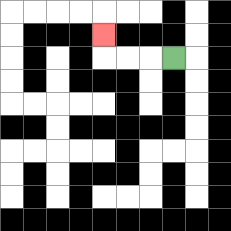{'start': '[7, 2]', 'end': '[4, 1]', 'path_directions': 'L,L,L,U', 'path_coordinates': '[[7, 2], [6, 2], [5, 2], [4, 2], [4, 1]]'}